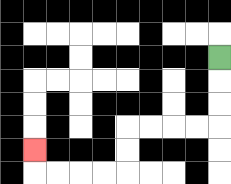{'start': '[9, 2]', 'end': '[1, 6]', 'path_directions': 'D,D,D,L,L,L,L,D,D,L,L,L,L,U', 'path_coordinates': '[[9, 2], [9, 3], [9, 4], [9, 5], [8, 5], [7, 5], [6, 5], [5, 5], [5, 6], [5, 7], [4, 7], [3, 7], [2, 7], [1, 7], [1, 6]]'}